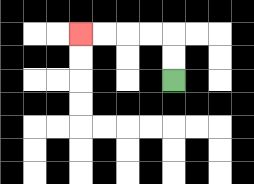{'start': '[7, 3]', 'end': '[3, 1]', 'path_directions': 'U,U,L,L,L,L', 'path_coordinates': '[[7, 3], [7, 2], [7, 1], [6, 1], [5, 1], [4, 1], [3, 1]]'}